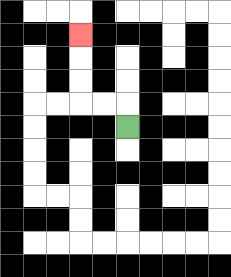{'start': '[5, 5]', 'end': '[3, 1]', 'path_directions': 'U,L,L,U,U,U', 'path_coordinates': '[[5, 5], [5, 4], [4, 4], [3, 4], [3, 3], [3, 2], [3, 1]]'}